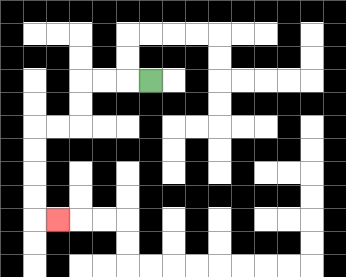{'start': '[6, 3]', 'end': '[2, 9]', 'path_directions': 'L,L,L,D,D,L,L,D,D,D,D,R', 'path_coordinates': '[[6, 3], [5, 3], [4, 3], [3, 3], [3, 4], [3, 5], [2, 5], [1, 5], [1, 6], [1, 7], [1, 8], [1, 9], [2, 9]]'}